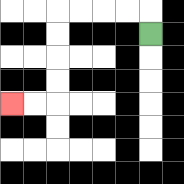{'start': '[6, 1]', 'end': '[0, 4]', 'path_directions': 'U,L,L,L,L,D,D,D,D,L,L', 'path_coordinates': '[[6, 1], [6, 0], [5, 0], [4, 0], [3, 0], [2, 0], [2, 1], [2, 2], [2, 3], [2, 4], [1, 4], [0, 4]]'}